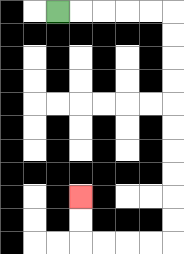{'start': '[2, 0]', 'end': '[3, 8]', 'path_directions': 'R,R,R,R,R,D,D,D,D,D,D,D,D,D,D,L,L,L,L,U,U', 'path_coordinates': '[[2, 0], [3, 0], [4, 0], [5, 0], [6, 0], [7, 0], [7, 1], [7, 2], [7, 3], [7, 4], [7, 5], [7, 6], [7, 7], [7, 8], [7, 9], [7, 10], [6, 10], [5, 10], [4, 10], [3, 10], [3, 9], [3, 8]]'}